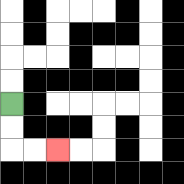{'start': '[0, 4]', 'end': '[2, 6]', 'path_directions': 'D,D,R,R', 'path_coordinates': '[[0, 4], [0, 5], [0, 6], [1, 6], [2, 6]]'}